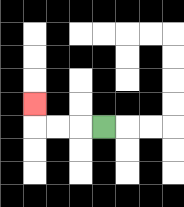{'start': '[4, 5]', 'end': '[1, 4]', 'path_directions': 'L,L,L,U', 'path_coordinates': '[[4, 5], [3, 5], [2, 5], [1, 5], [1, 4]]'}